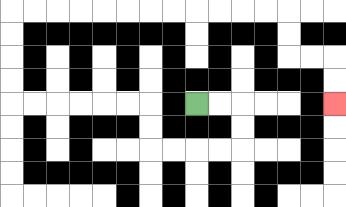{'start': '[8, 4]', 'end': '[14, 4]', 'path_directions': 'R,R,D,D,L,L,L,L,U,U,L,L,L,L,L,L,U,U,U,U,R,R,R,R,R,R,R,R,R,R,R,R,D,D,R,R,D,D', 'path_coordinates': '[[8, 4], [9, 4], [10, 4], [10, 5], [10, 6], [9, 6], [8, 6], [7, 6], [6, 6], [6, 5], [6, 4], [5, 4], [4, 4], [3, 4], [2, 4], [1, 4], [0, 4], [0, 3], [0, 2], [0, 1], [0, 0], [1, 0], [2, 0], [3, 0], [4, 0], [5, 0], [6, 0], [7, 0], [8, 0], [9, 0], [10, 0], [11, 0], [12, 0], [12, 1], [12, 2], [13, 2], [14, 2], [14, 3], [14, 4]]'}